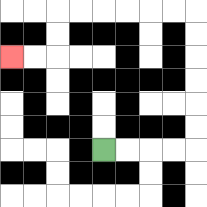{'start': '[4, 6]', 'end': '[0, 2]', 'path_directions': 'R,R,R,R,U,U,U,U,U,U,L,L,L,L,L,L,D,D,L,L', 'path_coordinates': '[[4, 6], [5, 6], [6, 6], [7, 6], [8, 6], [8, 5], [8, 4], [8, 3], [8, 2], [8, 1], [8, 0], [7, 0], [6, 0], [5, 0], [4, 0], [3, 0], [2, 0], [2, 1], [2, 2], [1, 2], [0, 2]]'}